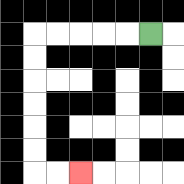{'start': '[6, 1]', 'end': '[3, 7]', 'path_directions': 'L,L,L,L,L,D,D,D,D,D,D,R,R', 'path_coordinates': '[[6, 1], [5, 1], [4, 1], [3, 1], [2, 1], [1, 1], [1, 2], [1, 3], [1, 4], [1, 5], [1, 6], [1, 7], [2, 7], [3, 7]]'}